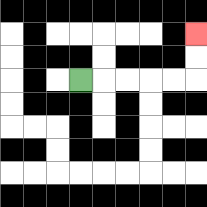{'start': '[3, 3]', 'end': '[8, 1]', 'path_directions': 'R,R,R,R,R,U,U', 'path_coordinates': '[[3, 3], [4, 3], [5, 3], [6, 3], [7, 3], [8, 3], [8, 2], [8, 1]]'}